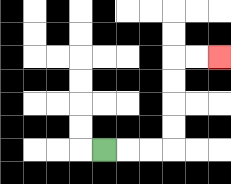{'start': '[4, 6]', 'end': '[9, 2]', 'path_directions': 'R,R,R,U,U,U,U,R,R', 'path_coordinates': '[[4, 6], [5, 6], [6, 6], [7, 6], [7, 5], [7, 4], [7, 3], [7, 2], [8, 2], [9, 2]]'}